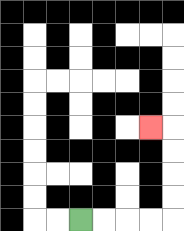{'start': '[3, 9]', 'end': '[6, 5]', 'path_directions': 'R,R,R,R,U,U,U,U,L', 'path_coordinates': '[[3, 9], [4, 9], [5, 9], [6, 9], [7, 9], [7, 8], [7, 7], [7, 6], [7, 5], [6, 5]]'}